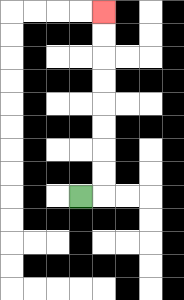{'start': '[3, 8]', 'end': '[4, 0]', 'path_directions': 'R,U,U,U,U,U,U,U,U', 'path_coordinates': '[[3, 8], [4, 8], [4, 7], [4, 6], [4, 5], [4, 4], [4, 3], [4, 2], [4, 1], [4, 0]]'}